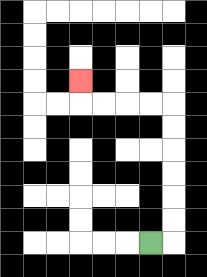{'start': '[6, 10]', 'end': '[3, 3]', 'path_directions': 'R,U,U,U,U,U,U,L,L,L,L,U', 'path_coordinates': '[[6, 10], [7, 10], [7, 9], [7, 8], [7, 7], [7, 6], [7, 5], [7, 4], [6, 4], [5, 4], [4, 4], [3, 4], [3, 3]]'}